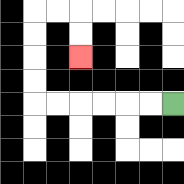{'start': '[7, 4]', 'end': '[3, 2]', 'path_directions': 'L,L,L,L,L,L,U,U,U,U,R,R,D,D', 'path_coordinates': '[[7, 4], [6, 4], [5, 4], [4, 4], [3, 4], [2, 4], [1, 4], [1, 3], [1, 2], [1, 1], [1, 0], [2, 0], [3, 0], [3, 1], [3, 2]]'}